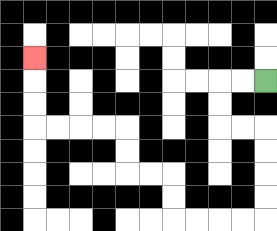{'start': '[11, 3]', 'end': '[1, 2]', 'path_directions': 'L,L,D,D,R,R,D,D,D,D,L,L,L,L,U,U,L,L,U,U,L,L,L,L,U,U,U', 'path_coordinates': '[[11, 3], [10, 3], [9, 3], [9, 4], [9, 5], [10, 5], [11, 5], [11, 6], [11, 7], [11, 8], [11, 9], [10, 9], [9, 9], [8, 9], [7, 9], [7, 8], [7, 7], [6, 7], [5, 7], [5, 6], [5, 5], [4, 5], [3, 5], [2, 5], [1, 5], [1, 4], [1, 3], [1, 2]]'}